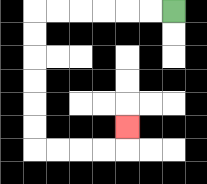{'start': '[7, 0]', 'end': '[5, 5]', 'path_directions': 'L,L,L,L,L,L,D,D,D,D,D,D,R,R,R,R,U', 'path_coordinates': '[[7, 0], [6, 0], [5, 0], [4, 0], [3, 0], [2, 0], [1, 0], [1, 1], [1, 2], [1, 3], [1, 4], [1, 5], [1, 6], [2, 6], [3, 6], [4, 6], [5, 6], [5, 5]]'}